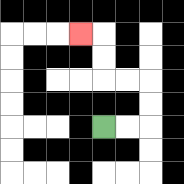{'start': '[4, 5]', 'end': '[3, 1]', 'path_directions': 'R,R,U,U,L,L,U,U,L', 'path_coordinates': '[[4, 5], [5, 5], [6, 5], [6, 4], [6, 3], [5, 3], [4, 3], [4, 2], [4, 1], [3, 1]]'}